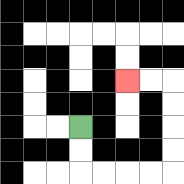{'start': '[3, 5]', 'end': '[5, 3]', 'path_directions': 'D,D,R,R,R,R,U,U,U,U,L,L', 'path_coordinates': '[[3, 5], [3, 6], [3, 7], [4, 7], [5, 7], [6, 7], [7, 7], [7, 6], [7, 5], [7, 4], [7, 3], [6, 3], [5, 3]]'}